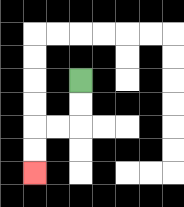{'start': '[3, 3]', 'end': '[1, 7]', 'path_directions': 'D,D,L,L,D,D', 'path_coordinates': '[[3, 3], [3, 4], [3, 5], [2, 5], [1, 5], [1, 6], [1, 7]]'}